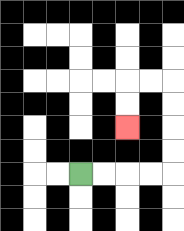{'start': '[3, 7]', 'end': '[5, 5]', 'path_directions': 'R,R,R,R,U,U,U,U,L,L,D,D', 'path_coordinates': '[[3, 7], [4, 7], [5, 7], [6, 7], [7, 7], [7, 6], [7, 5], [7, 4], [7, 3], [6, 3], [5, 3], [5, 4], [5, 5]]'}